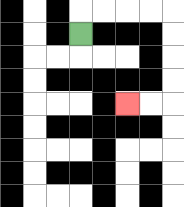{'start': '[3, 1]', 'end': '[5, 4]', 'path_directions': 'U,R,R,R,R,D,D,D,D,L,L', 'path_coordinates': '[[3, 1], [3, 0], [4, 0], [5, 0], [6, 0], [7, 0], [7, 1], [7, 2], [7, 3], [7, 4], [6, 4], [5, 4]]'}